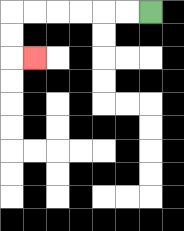{'start': '[6, 0]', 'end': '[1, 2]', 'path_directions': 'L,L,L,L,L,L,D,D,R', 'path_coordinates': '[[6, 0], [5, 0], [4, 0], [3, 0], [2, 0], [1, 0], [0, 0], [0, 1], [0, 2], [1, 2]]'}